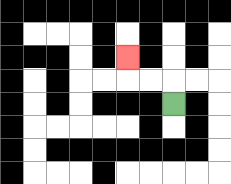{'start': '[7, 4]', 'end': '[5, 2]', 'path_directions': 'U,L,L,U', 'path_coordinates': '[[7, 4], [7, 3], [6, 3], [5, 3], [5, 2]]'}